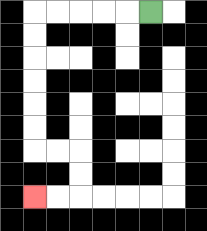{'start': '[6, 0]', 'end': '[1, 8]', 'path_directions': 'L,L,L,L,L,D,D,D,D,D,D,R,R,D,D,L,L', 'path_coordinates': '[[6, 0], [5, 0], [4, 0], [3, 0], [2, 0], [1, 0], [1, 1], [1, 2], [1, 3], [1, 4], [1, 5], [1, 6], [2, 6], [3, 6], [3, 7], [3, 8], [2, 8], [1, 8]]'}